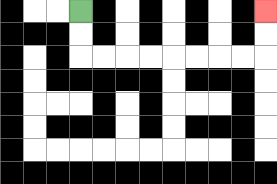{'start': '[3, 0]', 'end': '[11, 0]', 'path_directions': 'D,D,R,R,R,R,R,R,R,R,U,U', 'path_coordinates': '[[3, 0], [3, 1], [3, 2], [4, 2], [5, 2], [6, 2], [7, 2], [8, 2], [9, 2], [10, 2], [11, 2], [11, 1], [11, 0]]'}